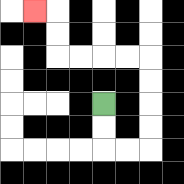{'start': '[4, 4]', 'end': '[1, 0]', 'path_directions': 'D,D,R,R,U,U,U,U,L,L,L,L,U,U,L', 'path_coordinates': '[[4, 4], [4, 5], [4, 6], [5, 6], [6, 6], [6, 5], [6, 4], [6, 3], [6, 2], [5, 2], [4, 2], [3, 2], [2, 2], [2, 1], [2, 0], [1, 0]]'}